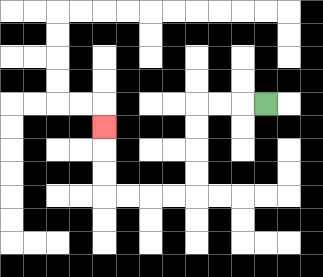{'start': '[11, 4]', 'end': '[4, 5]', 'path_directions': 'L,L,L,D,D,D,D,L,L,L,L,U,U,U', 'path_coordinates': '[[11, 4], [10, 4], [9, 4], [8, 4], [8, 5], [8, 6], [8, 7], [8, 8], [7, 8], [6, 8], [5, 8], [4, 8], [4, 7], [4, 6], [4, 5]]'}